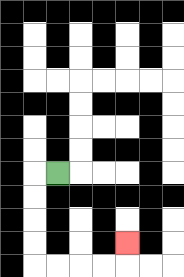{'start': '[2, 7]', 'end': '[5, 10]', 'path_directions': 'L,D,D,D,D,R,R,R,R,U', 'path_coordinates': '[[2, 7], [1, 7], [1, 8], [1, 9], [1, 10], [1, 11], [2, 11], [3, 11], [4, 11], [5, 11], [5, 10]]'}